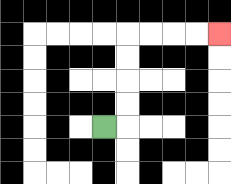{'start': '[4, 5]', 'end': '[9, 1]', 'path_directions': 'R,U,U,U,U,R,R,R,R', 'path_coordinates': '[[4, 5], [5, 5], [5, 4], [5, 3], [5, 2], [5, 1], [6, 1], [7, 1], [8, 1], [9, 1]]'}